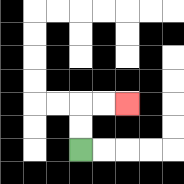{'start': '[3, 6]', 'end': '[5, 4]', 'path_directions': 'U,U,R,R', 'path_coordinates': '[[3, 6], [3, 5], [3, 4], [4, 4], [5, 4]]'}